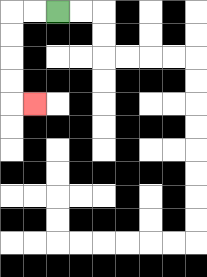{'start': '[2, 0]', 'end': '[1, 4]', 'path_directions': 'L,L,D,D,D,D,R', 'path_coordinates': '[[2, 0], [1, 0], [0, 0], [0, 1], [0, 2], [0, 3], [0, 4], [1, 4]]'}